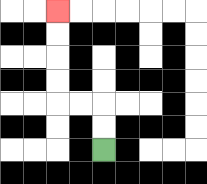{'start': '[4, 6]', 'end': '[2, 0]', 'path_directions': 'U,U,L,L,U,U,U,U', 'path_coordinates': '[[4, 6], [4, 5], [4, 4], [3, 4], [2, 4], [2, 3], [2, 2], [2, 1], [2, 0]]'}